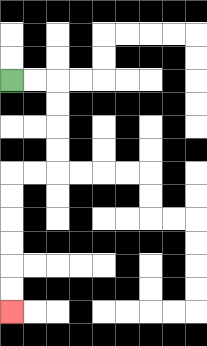{'start': '[0, 3]', 'end': '[0, 13]', 'path_directions': 'R,R,D,D,D,D,L,L,D,D,D,D,D,D', 'path_coordinates': '[[0, 3], [1, 3], [2, 3], [2, 4], [2, 5], [2, 6], [2, 7], [1, 7], [0, 7], [0, 8], [0, 9], [0, 10], [0, 11], [0, 12], [0, 13]]'}